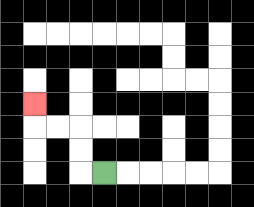{'start': '[4, 7]', 'end': '[1, 4]', 'path_directions': 'L,U,U,L,L,U', 'path_coordinates': '[[4, 7], [3, 7], [3, 6], [3, 5], [2, 5], [1, 5], [1, 4]]'}